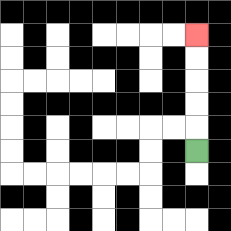{'start': '[8, 6]', 'end': '[8, 1]', 'path_directions': 'U,U,U,U,U', 'path_coordinates': '[[8, 6], [8, 5], [8, 4], [8, 3], [8, 2], [8, 1]]'}